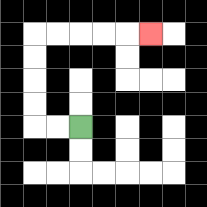{'start': '[3, 5]', 'end': '[6, 1]', 'path_directions': 'L,L,U,U,U,U,R,R,R,R,R', 'path_coordinates': '[[3, 5], [2, 5], [1, 5], [1, 4], [1, 3], [1, 2], [1, 1], [2, 1], [3, 1], [4, 1], [5, 1], [6, 1]]'}